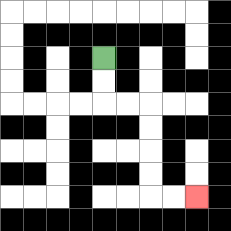{'start': '[4, 2]', 'end': '[8, 8]', 'path_directions': 'D,D,R,R,D,D,D,D,R,R', 'path_coordinates': '[[4, 2], [4, 3], [4, 4], [5, 4], [6, 4], [6, 5], [6, 6], [6, 7], [6, 8], [7, 8], [8, 8]]'}